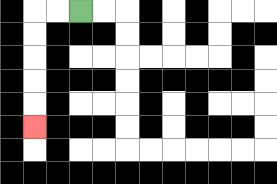{'start': '[3, 0]', 'end': '[1, 5]', 'path_directions': 'L,L,D,D,D,D,D', 'path_coordinates': '[[3, 0], [2, 0], [1, 0], [1, 1], [1, 2], [1, 3], [1, 4], [1, 5]]'}